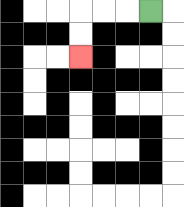{'start': '[6, 0]', 'end': '[3, 2]', 'path_directions': 'L,L,L,D,D', 'path_coordinates': '[[6, 0], [5, 0], [4, 0], [3, 0], [3, 1], [3, 2]]'}